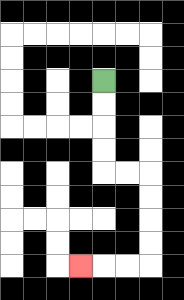{'start': '[4, 3]', 'end': '[3, 11]', 'path_directions': 'D,D,D,D,R,R,D,D,D,D,L,L,L', 'path_coordinates': '[[4, 3], [4, 4], [4, 5], [4, 6], [4, 7], [5, 7], [6, 7], [6, 8], [6, 9], [6, 10], [6, 11], [5, 11], [4, 11], [3, 11]]'}